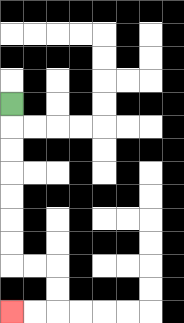{'start': '[0, 4]', 'end': '[0, 13]', 'path_directions': 'D,D,D,D,D,D,D,R,R,D,D,L,L', 'path_coordinates': '[[0, 4], [0, 5], [0, 6], [0, 7], [0, 8], [0, 9], [0, 10], [0, 11], [1, 11], [2, 11], [2, 12], [2, 13], [1, 13], [0, 13]]'}